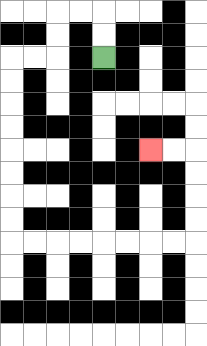{'start': '[4, 2]', 'end': '[6, 6]', 'path_directions': 'U,U,L,L,D,D,L,L,D,D,D,D,D,D,D,D,R,R,R,R,R,R,R,R,U,U,U,U,L,L', 'path_coordinates': '[[4, 2], [4, 1], [4, 0], [3, 0], [2, 0], [2, 1], [2, 2], [1, 2], [0, 2], [0, 3], [0, 4], [0, 5], [0, 6], [0, 7], [0, 8], [0, 9], [0, 10], [1, 10], [2, 10], [3, 10], [4, 10], [5, 10], [6, 10], [7, 10], [8, 10], [8, 9], [8, 8], [8, 7], [8, 6], [7, 6], [6, 6]]'}